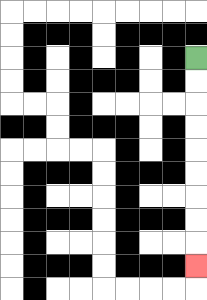{'start': '[8, 2]', 'end': '[8, 11]', 'path_directions': 'D,D,D,D,D,D,D,D,D', 'path_coordinates': '[[8, 2], [8, 3], [8, 4], [8, 5], [8, 6], [8, 7], [8, 8], [8, 9], [8, 10], [8, 11]]'}